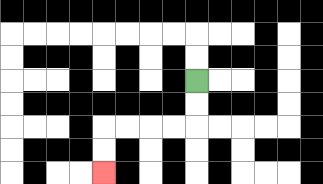{'start': '[8, 3]', 'end': '[4, 7]', 'path_directions': 'D,D,L,L,L,L,D,D', 'path_coordinates': '[[8, 3], [8, 4], [8, 5], [7, 5], [6, 5], [5, 5], [4, 5], [4, 6], [4, 7]]'}